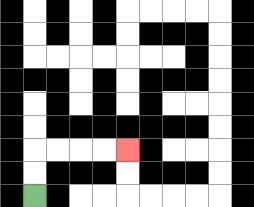{'start': '[1, 8]', 'end': '[5, 6]', 'path_directions': 'U,U,R,R,R,R', 'path_coordinates': '[[1, 8], [1, 7], [1, 6], [2, 6], [3, 6], [4, 6], [5, 6]]'}